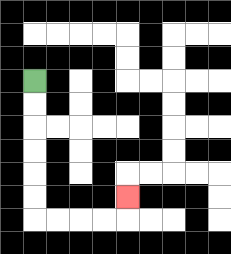{'start': '[1, 3]', 'end': '[5, 8]', 'path_directions': 'D,D,D,D,D,D,R,R,R,R,U', 'path_coordinates': '[[1, 3], [1, 4], [1, 5], [1, 6], [1, 7], [1, 8], [1, 9], [2, 9], [3, 9], [4, 9], [5, 9], [5, 8]]'}